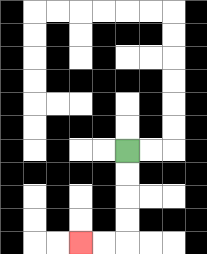{'start': '[5, 6]', 'end': '[3, 10]', 'path_directions': 'D,D,D,D,L,L', 'path_coordinates': '[[5, 6], [5, 7], [5, 8], [5, 9], [5, 10], [4, 10], [3, 10]]'}